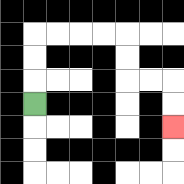{'start': '[1, 4]', 'end': '[7, 5]', 'path_directions': 'U,U,U,R,R,R,R,D,D,R,R,D,D', 'path_coordinates': '[[1, 4], [1, 3], [1, 2], [1, 1], [2, 1], [3, 1], [4, 1], [5, 1], [5, 2], [5, 3], [6, 3], [7, 3], [7, 4], [7, 5]]'}